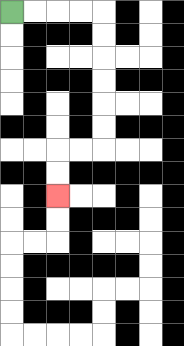{'start': '[0, 0]', 'end': '[2, 8]', 'path_directions': 'R,R,R,R,D,D,D,D,D,D,L,L,D,D', 'path_coordinates': '[[0, 0], [1, 0], [2, 0], [3, 0], [4, 0], [4, 1], [4, 2], [4, 3], [4, 4], [4, 5], [4, 6], [3, 6], [2, 6], [2, 7], [2, 8]]'}